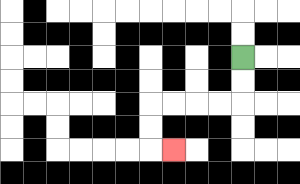{'start': '[10, 2]', 'end': '[7, 6]', 'path_directions': 'D,D,L,L,L,L,D,D,R', 'path_coordinates': '[[10, 2], [10, 3], [10, 4], [9, 4], [8, 4], [7, 4], [6, 4], [6, 5], [6, 6], [7, 6]]'}